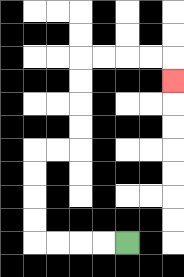{'start': '[5, 10]', 'end': '[7, 3]', 'path_directions': 'L,L,L,L,U,U,U,U,R,R,U,U,U,U,R,R,R,R,D', 'path_coordinates': '[[5, 10], [4, 10], [3, 10], [2, 10], [1, 10], [1, 9], [1, 8], [1, 7], [1, 6], [2, 6], [3, 6], [3, 5], [3, 4], [3, 3], [3, 2], [4, 2], [5, 2], [6, 2], [7, 2], [7, 3]]'}